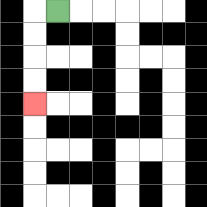{'start': '[2, 0]', 'end': '[1, 4]', 'path_directions': 'L,D,D,D,D', 'path_coordinates': '[[2, 0], [1, 0], [1, 1], [1, 2], [1, 3], [1, 4]]'}